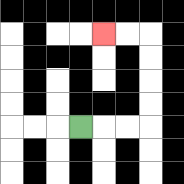{'start': '[3, 5]', 'end': '[4, 1]', 'path_directions': 'R,R,R,U,U,U,U,L,L', 'path_coordinates': '[[3, 5], [4, 5], [5, 5], [6, 5], [6, 4], [6, 3], [6, 2], [6, 1], [5, 1], [4, 1]]'}